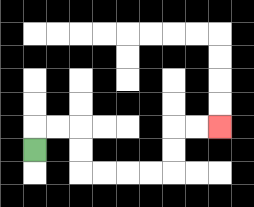{'start': '[1, 6]', 'end': '[9, 5]', 'path_directions': 'U,R,R,D,D,R,R,R,R,U,U,R,R', 'path_coordinates': '[[1, 6], [1, 5], [2, 5], [3, 5], [3, 6], [3, 7], [4, 7], [5, 7], [6, 7], [7, 7], [7, 6], [7, 5], [8, 5], [9, 5]]'}